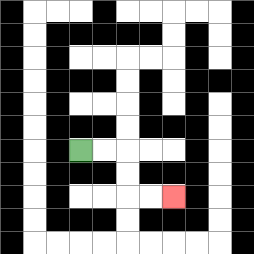{'start': '[3, 6]', 'end': '[7, 8]', 'path_directions': 'R,R,D,D,R,R', 'path_coordinates': '[[3, 6], [4, 6], [5, 6], [5, 7], [5, 8], [6, 8], [7, 8]]'}